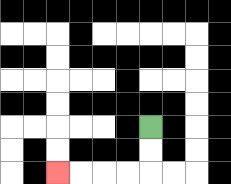{'start': '[6, 5]', 'end': '[2, 7]', 'path_directions': 'D,D,L,L,L,L', 'path_coordinates': '[[6, 5], [6, 6], [6, 7], [5, 7], [4, 7], [3, 7], [2, 7]]'}